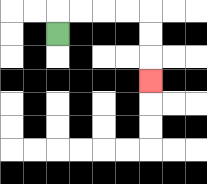{'start': '[2, 1]', 'end': '[6, 3]', 'path_directions': 'U,R,R,R,R,D,D,D', 'path_coordinates': '[[2, 1], [2, 0], [3, 0], [4, 0], [5, 0], [6, 0], [6, 1], [6, 2], [6, 3]]'}